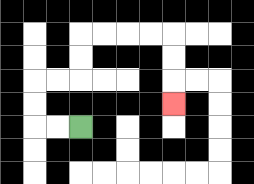{'start': '[3, 5]', 'end': '[7, 4]', 'path_directions': 'L,L,U,U,R,R,U,U,R,R,R,R,D,D,D', 'path_coordinates': '[[3, 5], [2, 5], [1, 5], [1, 4], [1, 3], [2, 3], [3, 3], [3, 2], [3, 1], [4, 1], [5, 1], [6, 1], [7, 1], [7, 2], [7, 3], [7, 4]]'}